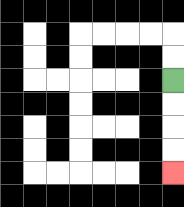{'start': '[7, 3]', 'end': '[7, 7]', 'path_directions': 'D,D,D,D', 'path_coordinates': '[[7, 3], [7, 4], [7, 5], [7, 6], [7, 7]]'}